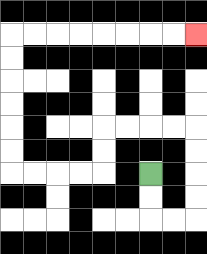{'start': '[6, 7]', 'end': '[8, 1]', 'path_directions': 'D,D,R,R,U,U,U,U,L,L,L,L,D,D,L,L,L,L,U,U,U,U,U,U,R,R,R,R,R,R,R,R', 'path_coordinates': '[[6, 7], [6, 8], [6, 9], [7, 9], [8, 9], [8, 8], [8, 7], [8, 6], [8, 5], [7, 5], [6, 5], [5, 5], [4, 5], [4, 6], [4, 7], [3, 7], [2, 7], [1, 7], [0, 7], [0, 6], [0, 5], [0, 4], [0, 3], [0, 2], [0, 1], [1, 1], [2, 1], [3, 1], [4, 1], [5, 1], [6, 1], [7, 1], [8, 1]]'}